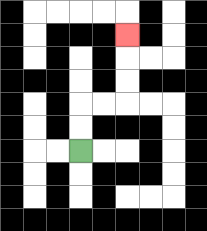{'start': '[3, 6]', 'end': '[5, 1]', 'path_directions': 'U,U,R,R,U,U,U', 'path_coordinates': '[[3, 6], [3, 5], [3, 4], [4, 4], [5, 4], [5, 3], [5, 2], [5, 1]]'}